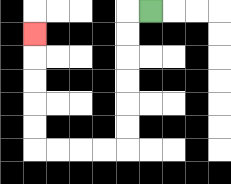{'start': '[6, 0]', 'end': '[1, 1]', 'path_directions': 'L,D,D,D,D,D,D,L,L,L,L,U,U,U,U,U', 'path_coordinates': '[[6, 0], [5, 0], [5, 1], [5, 2], [5, 3], [5, 4], [5, 5], [5, 6], [4, 6], [3, 6], [2, 6], [1, 6], [1, 5], [1, 4], [1, 3], [1, 2], [1, 1]]'}